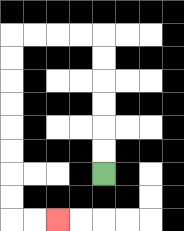{'start': '[4, 7]', 'end': '[2, 9]', 'path_directions': 'U,U,U,U,U,U,L,L,L,L,D,D,D,D,D,D,D,D,R,R', 'path_coordinates': '[[4, 7], [4, 6], [4, 5], [4, 4], [4, 3], [4, 2], [4, 1], [3, 1], [2, 1], [1, 1], [0, 1], [0, 2], [0, 3], [0, 4], [0, 5], [0, 6], [0, 7], [0, 8], [0, 9], [1, 9], [2, 9]]'}